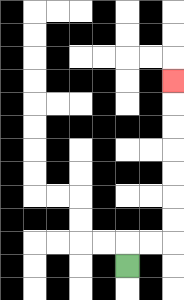{'start': '[5, 11]', 'end': '[7, 3]', 'path_directions': 'U,R,R,U,U,U,U,U,U,U', 'path_coordinates': '[[5, 11], [5, 10], [6, 10], [7, 10], [7, 9], [7, 8], [7, 7], [7, 6], [7, 5], [7, 4], [7, 3]]'}